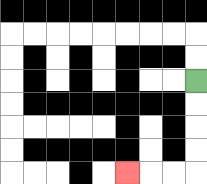{'start': '[8, 3]', 'end': '[5, 7]', 'path_directions': 'D,D,D,D,L,L,L', 'path_coordinates': '[[8, 3], [8, 4], [8, 5], [8, 6], [8, 7], [7, 7], [6, 7], [5, 7]]'}